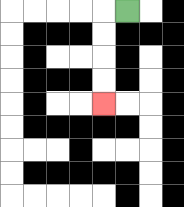{'start': '[5, 0]', 'end': '[4, 4]', 'path_directions': 'L,D,D,D,D', 'path_coordinates': '[[5, 0], [4, 0], [4, 1], [4, 2], [4, 3], [4, 4]]'}